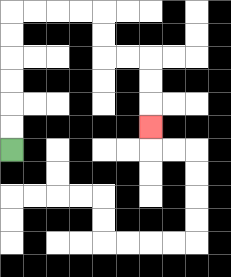{'start': '[0, 6]', 'end': '[6, 5]', 'path_directions': 'U,U,U,U,U,U,R,R,R,R,D,D,R,R,D,D,D', 'path_coordinates': '[[0, 6], [0, 5], [0, 4], [0, 3], [0, 2], [0, 1], [0, 0], [1, 0], [2, 0], [3, 0], [4, 0], [4, 1], [4, 2], [5, 2], [6, 2], [6, 3], [6, 4], [6, 5]]'}